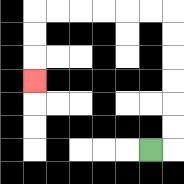{'start': '[6, 6]', 'end': '[1, 3]', 'path_directions': 'R,U,U,U,U,U,U,L,L,L,L,L,L,D,D,D', 'path_coordinates': '[[6, 6], [7, 6], [7, 5], [7, 4], [7, 3], [7, 2], [7, 1], [7, 0], [6, 0], [5, 0], [4, 0], [3, 0], [2, 0], [1, 0], [1, 1], [1, 2], [1, 3]]'}